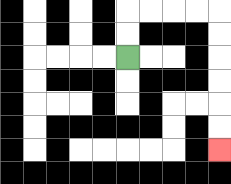{'start': '[5, 2]', 'end': '[9, 6]', 'path_directions': 'U,U,R,R,R,R,D,D,D,D,D,D', 'path_coordinates': '[[5, 2], [5, 1], [5, 0], [6, 0], [7, 0], [8, 0], [9, 0], [9, 1], [9, 2], [9, 3], [9, 4], [9, 5], [9, 6]]'}